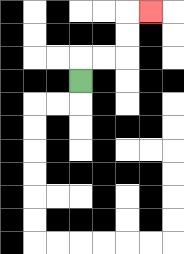{'start': '[3, 3]', 'end': '[6, 0]', 'path_directions': 'U,R,R,U,U,R', 'path_coordinates': '[[3, 3], [3, 2], [4, 2], [5, 2], [5, 1], [5, 0], [6, 0]]'}